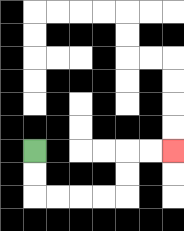{'start': '[1, 6]', 'end': '[7, 6]', 'path_directions': 'D,D,R,R,R,R,U,U,R,R', 'path_coordinates': '[[1, 6], [1, 7], [1, 8], [2, 8], [3, 8], [4, 8], [5, 8], [5, 7], [5, 6], [6, 6], [7, 6]]'}